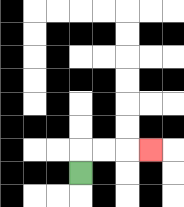{'start': '[3, 7]', 'end': '[6, 6]', 'path_directions': 'U,R,R,R', 'path_coordinates': '[[3, 7], [3, 6], [4, 6], [5, 6], [6, 6]]'}